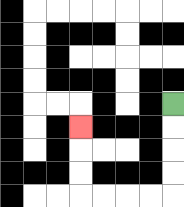{'start': '[7, 4]', 'end': '[3, 5]', 'path_directions': 'D,D,D,D,L,L,L,L,U,U,U', 'path_coordinates': '[[7, 4], [7, 5], [7, 6], [7, 7], [7, 8], [6, 8], [5, 8], [4, 8], [3, 8], [3, 7], [3, 6], [3, 5]]'}